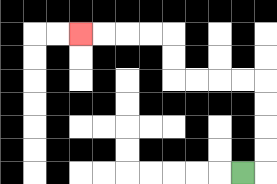{'start': '[10, 7]', 'end': '[3, 1]', 'path_directions': 'R,U,U,U,U,L,L,L,L,U,U,L,L,L,L', 'path_coordinates': '[[10, 7], [11, 7], [11, 6], [11, 5], [11, 4], [11, 3], [10, 3], [9, 3], [8, 3], [7, 3], [7, 2], [7, 1], [6, 1], [5, 1], [4, 1], [3, 1]]'}